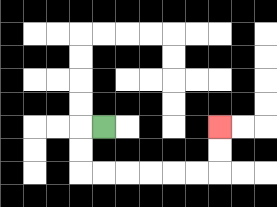{'start': '[4, 5]', 'end': '[9, 5]', 'path_directions': 'L,D,D,R,R,R,R,R,R,U,U', 'path_coordinates': '[[4, 5], [3, 5], [3, 6], [3, 7], [4, 7], [5, 7], [6, 7], [7, 7], [8, 7], [9, 7], [9, 6], [9, 5]]'}